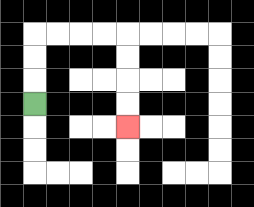{'start': '[1, 4]', 'end': '[5, 5]', 'path_directions': 'U,U,U,R,R,R,R,D,D,D,D', 'path_coordinates': '[[1, 4], [1, 3], [1, 2], [1, 1], [2, 1], [3, 1], [4, 1], [5, 1], [5, 2], [5, 3], [5, 4], [5, 5]]'}